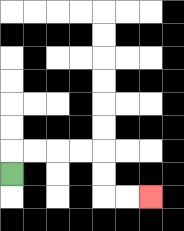{'start': '[0, 7]', 'end': '[6, 8]', 'path_directions': 'U,R,R,R,R,D,D,R,R', 'path_coordinates': '[[0, 7], [0, 6], [1, 6], [2, 6], [3, 6], [4, 6], [4, 7], [4, 8], [5, 8], [6, 8]]'}